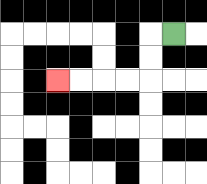{'start': '[7, 1]', 'end': '[2, 3]', 'path_directions': 'L,D,D,L,L,L,L', 'path_coordinates': '[[7, 1], [6, 1], [6, 2], [6, 3], [5, 3], [4, 3], [3, 3], [2, 3]]'}